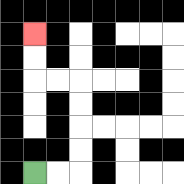{'start': '[1, 7]', 'end': '[1, 1]', 'path_directions': 'R,R,U,U,U,U,L,L,U,U', 'path_coordinates': '[[1, 7], [2, 7], [3, 7], [3, 6], [3, 5], [3, 4], [3, 3], [2, 3], [1, 3], [1, 2], [1, 1]]'}